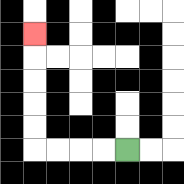{'start': '[5, 6]', 'end': '[1, 1]', 'path_directions': 'L,L,L,L,U,U,U,U,U', 'path_coordinates': '[[5, 6], [4, 6], [3, 6], [2, 6], [1, 6], [1, 5], [1, 4], [1, 3], [1, 2], [1, 1]]'}